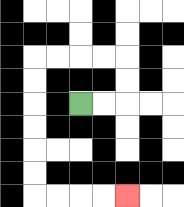{'start': '[3, 4]', 'end': '[5, 8]', 'path_directions': 'R,R,U,U,L,L,L,L,D,D,D,D,D,D,R,R,R,R', 'path_coordinates': '[[3, 4], [4, 4], [5, 4], [5, 3], [5, 2], [4, 2], [3, 2], [2, 2], [1, 2], [1, 3], [1, 4], [1, 5], [1, 6], [1, 7], [1, 8], [2, 8], [3, 8], [4, 8], [5, 8]]'}